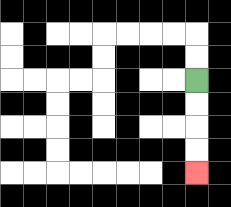{'start': '[8, 3]', 'end': '[8, 7]', 'path_directions': 'D,D,D,D', 'path_coordinates': '[[8, 3], [8, 4], [8, 5], [8, 6], [8, 7]]'}